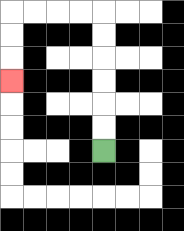{'start': '[4, 6]', 'end': '[0, 3]', 'path_directions': 'U,U,U,U,U,U,L,L,L,L,D,D,D', 'path_coordinates': '[[4, 6], [4, 5], [4, 4], [4, 3], [4, 2], [4, 1], [4, 0], [3, 0], [2, 0], [1, 0], [0, 0], [0, 1], [0, 2], [0, 3]]'}